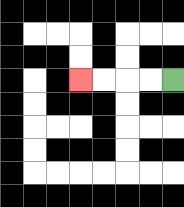{'start': '[7, 3]', 'end': '[3, 3]', 'path_directions': 'L,L,L,L', 'path_coordinates': '[[7, 3], [6, 3], [5, 3], [4, 3], [3, 3]]'}